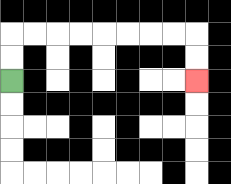{'start': '[0, 3]', 'end': '[8, 3]', 'path_directions': 'U,U,R,R,R,R,R,R,R,R,D,D', 'path_coordinates': '[[0, 3], [0, 2], [0, 1], [1, 1], [2, 1], [3, 1], [4, 1], [5, 1], [6, 1], [7, 1], [8, 1], [8, 2], [8, 3]]'}